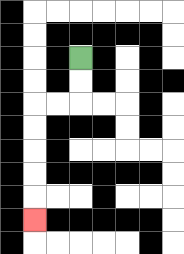{'start': '[3, 2]', 'end': '[1, 9]', 'path_directions': 'D,D,L,L,D,D,D,D,D', 'path_coordinates': '[[3, 2], [3, 3], [3, 4], [2, 4], [1, 4], [1, 5], [1, 6], [1, 7], [1, 8], [1, 9]]'}